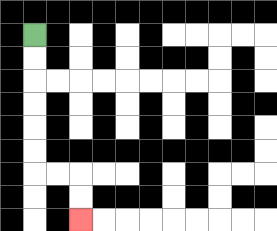{'start': '[1, 1]', 'end': '[3, 9]', 'path_directions': 'D,D,D,D,D,D,R,R,D,D', 'path_coordinates': '[[1, 1], [1, 2], [1, 3], [1, 4], [1, 5], [1, 6], [1, 7], [2, 7], [3, 7], [3, 8], [3, 9]]'}